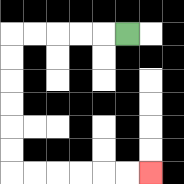{'start': '[5, 1]', 'end': '[6, 7]', 'path_directions': 'L,L,L,L,L,D,D,D,D,D,D,R,R,R,R,R,R', 'path_coordinates': '[[5, 1], [4, 1], [3, 1], [2, 1], [1, 1], [0, 1], [0, 2], [0, 3], [0, 4], [0, 5], [0, 6], [0, 7], [1, 7], [2, 7], [3, 7], [4, 7], [5, 7], [6, 7]]'}